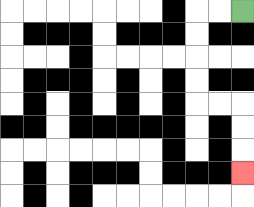{'start': '[10, 0]', 'end': '[10, 7]', 'path_directions': 'L,L,D,D,D,D,R,R,D,D,D', 'path_coordinates': '[[10, 0], [9, 0], [8, 0], [8, 1], [8, 2], [8, 3], [8, 4], [9, 4], [10, 4], [10, 5], [10, 6], [10, 7]]'}